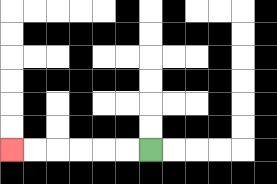{'start': '[6, 6]', 'end': '[0, 6]', 'path_directions': 'L,L,L,L,L,L', 'path_coordinates': '[[6, 6], [5, 6], [4, 6], [3, 6], [2, 6], [1, 6], [0, 6]]'}